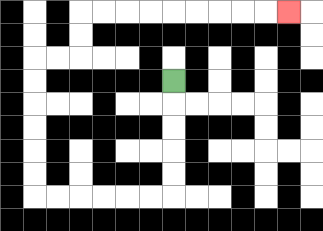{'start': '[7, 3]', 'end': '[12, 0]', 'path_directions': 'D,D,D,D,D,L,L,L,L,L,L,U,U,U,U,U,U,R,R,U,U,R,R,R,R,R,R,R,R,R', 'path_coordinates': '[[7, 3], [7, 4], [7, 5], [7, 6], [7, 7], [7, 8], [6, 8], [5, 8], [4, 8], [3, 8], [2, 8], [1, 8], [1, 7], [1, 6], [1, 5], [1, 4], [1, 3], [1, 2], [2, 2], [3, 2], [3, 1], [3, 0], [4, 0], [5, 0], [6, 0], [7, 0], [8, 0], [9, 0], [10, 0], [11, 0], [12, 0]]'}